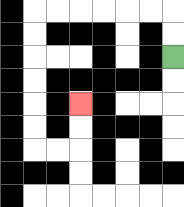{'start': '[7, 2]', 'end': '[3, 4]', 'path_directions': 'U,U,L,L,L,L,L,L,D,D,D,D,D,D,R,R,U,U', 'path_coordinates': '[[7, 2], [7, 1], [7, 0], [6, 0], [5, 0], [4, 0], [3, 0], [2, 0], [1, 0], [1, 1], [1, 2], [1, 3], [1, 4], [1, 5], [1, 6], [2, 6], [3, 6], [3, 5], [3, 4]]'}